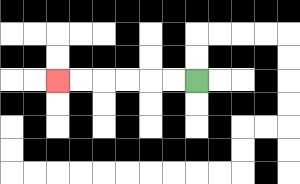{'start': '[8, 3]', 'end': '[2, 3]', 'path_directions': 'L,L,L,L,L,L', 'path_coordinates': '[[8, 3], [7, 3], [6, 3], [5, 3], [4, 3], [3, 3], [2, 3]]'}